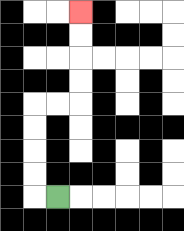{'start': '[2, 8]', 'end': '[3, 0]', 'path_directions': 'L,U,U,U,U,R,R,U,U,U,U', 'path_coordinates': '[[2, 8], [1, 8], [1, 7], [1, 6], [1, 5], [1, 4], [2, 4], [3, 4], [3, 3], [3, 2], [3, 1], [3, 0]]'}